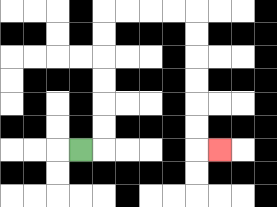{'start': '[3, 6]', 'end': '[9, 6]', 'path_directions': 'R,U,U,U,U,U,U,R,R,R,R,D,D,D,D,D,D,R', 'path_coordinates': '[[3, 6], [4, 6], [4, 5], [4, 4], [4, 3], [4, 2], [4, 1], [4, 0], [5, 0], [6, 0], [7, 0], [8, 0], [8, 1], [8, 2], [8, 3], [8, 4], [8, 5], [8, 6], [9, 6]]'}